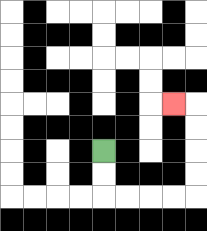{'start': '[4, 6]', 'end': '[7, 4]', 'path_directions': 'D,D,R,R,R,R,U,U,U,U,L', 'path_coordinates': '[[4, 6], [4, 7], [4, 8], [5, 8], [6, 8], [7, 8], [8, 8], [8, 7], [8, 6], [8, 5], [8, 4], [7, 4]]'}